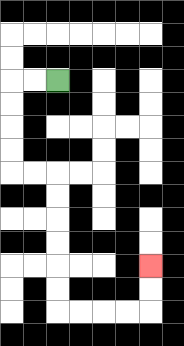{'start': '[2, 3]', 'end': '[6, 11]', 'path_directions': 'L,L,D,D,D,D,R,R,D,D,D,D,D,D,R,R,R,R,U,U', 'path_coordinates': '[[2, 3], [1, 3], [0, 3], [0, 4], [0, 5], [0, 6], [0, 7], [1, 7], [2, 7], [2, 8], [2, 9], [2, 10], [2, 11], [2, 12], [2, 13], [3, 13], [4, 13], [5, 13], [6, 13], [6, 12], [6, 11]]'}